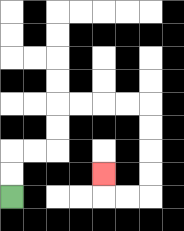{'start': '[0, 8]', 'end': '[4, 7]', 'path_directions': 'U,U,R,R,U,U,R,R,R,R,D,D,D,D,L,L,U', 'path_coordinates': '[[0, 8], [0, 7], [0, 6], [1, 6], [2, 6], [2, 5], [2, 4], [3, 4], [4, 4], [5, 4], [6, 4], [6, 5], [6, 6], [6, 7], [6, 8], [5, 8], [4, 8], [4, 7]]'}